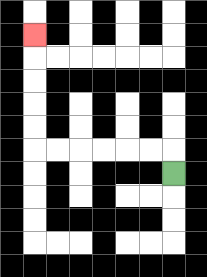{'start': '[7, 7]', 'end': '[1, 1]', 'path_directions': 'U,L,L,L,L,L,L,U,U,U,U,U', 'path_coordinates': '[[7, 7], [7, 6], [6, 6], [5, 6], [4, 6], [3, 6], [2, 6], [1, 6], [1, 5], [1, 4], [1, 3], [1, 2], [1, 1]]'}